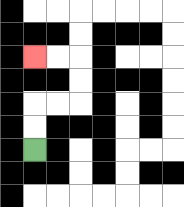{'start': '[1, 6]', 'end': '[1, 2]', 'path_directions': 'U,U,R,R,U,U,L,L', 'path_coordinates': '[[1, 6], [1, 5], [1, 4], [2, 4], [3, 4], [3, 3], [3, 2], [2, 2], [1, 2]]'}